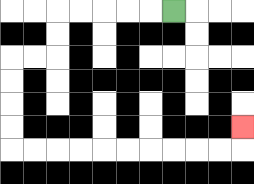{'start': '[7, 0]', 'end': '[10, 5]', 'path_directions': 'L,L,L,L,L,D,D,L,L,D,D,D,D,R,R,R,R,R,R,R,R,R,R,U', 'path_coordinates': '[[7, 0], [6, 0], [5, 0], [4, 0], [3, 0], [2, 0], [2, 1], [2, 2], [1, 2], [0, 2], [0, 3], [0, 4], [0, 5], [0, 6], [1, 6], [2, 6], [3, 6], [4, 6], [5, 6], [6, 6], [7, 6], [8, 6], [9, 6], [10, 6], [10, 5]]'}